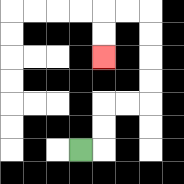{'start': '[3, 6]', 'end': '[4, 2]', 'path_directions': 'R,U,U,R,R,U,U,U,U,L,L,D,D', 'path_coordinates': '[[3, 6], [4, 6], [4, 5], [4, 4], [5, 4], [6, 4], [6, 3], [6, 2], [6, 1], [6, 0], [5, 0], [4, 0], [4, 1], [4, 2]]'}